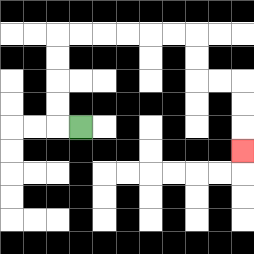{'start': '[3, 5]', 'end': '[10, 6]', 'path_directions': 'L,U,U,U,U,R,R,R,R,R,R,D,D,R,R,D,D,D', 'path_coordinates': '[[3, 5], [2, 5], [2, 4], [2, 3], [2, 2], [2, 1], [3, 1], [4, 1], [5, 1], [6, 1], [7, 1], [8, 1], [8, 2], [8, 3], [9, 3], [10, 3], [10, 4], [10, 5], [10, 6]]'}